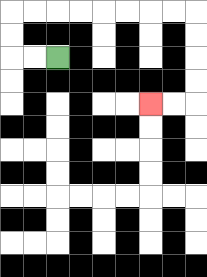{'start': '[2, 2]', 'end': '[6, 4]', 'path_directions': 'L,L,U,U,R,R,R,R,R,R,R,R,D,D,D,D,L,L', 'path_coordinates': '[[2, 2], [1, 2], [0, 2], [0, 1], [0, 0], [1, 0], [2, 0], [3, 0], [4, 0], [5, 0], [6, 0], [7, 0], [8, 0], [8, 1], [8, 2], [8, 3], [8, 4], [7, 4], [6, 4]]'}